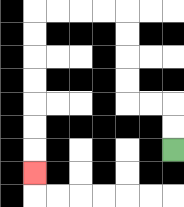{'start': '[7, 6]', 'end': '[1, 7]', 'path_directions': 'U,U,L,L,U,U,U,U,L,L,L,L,D,D,D,D,D,D,D', 'path_coordinates': '[[7, 6], [7, 5], [7, 4], [6, 4], [5, 4], [5, 3], [5, 2], [5, 1], [5, 0], [4, 0], [3, 0], [2, 0], [1, 0], [1, 1], [1, 2], [1, 3], [1, 4], [1, 5], [1, 6], [1, 7]]'}